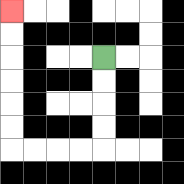{'start': '[4, 2]', 'end': '[0, 0]', 'path_directions': 'D,D,D,D,L,L,L,L,U,U,U,U,U,U', 'path_coordinates': '[[4, 2], [4, 3], [4, 4], [4, 5], [4, 6], [3, 6], [2, 6], [1, 6], [0, 6], [0, 5], [0, 4], [0, 3], [0, 2], [0, 1], [0, 0]]'}